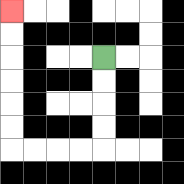{'start': '[4, 2]', 'end': '[0, 0]', 'path_directions': 'D,D,D,D,L,L,L,L,U,U,U,U,U,U', 'path_coordinates': '[[4, 2], [4, 3], [4, 4], [4, 5], [4, 6], [3, 6], [2, 6], [1, 6], [0, 6], [0, 5], [0, 4], [0, 3], [0, 2], [0, 1], [0, 0]]'}